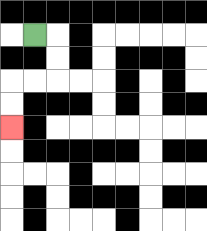{'start': '[1, 1]', 'end': '[0, 5]', 'path_directions': 'R,D,D,L,L,D,D', 'path_coordinates': '[[1, 1], [2, 1], [2, 2], [2, 3], [1, 3], [0, 3], [0, 4], [0, 5]]'}